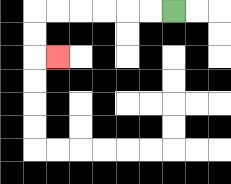{'start': '[7, 0]', 'end': '[2, 2]', 'path_directions': 'L,L,L,L,L,L,D,D,R', 'path_coordinates': '[[7, 0], [6, 0], [5, 0], [4, 0], [3, 0], [2, 0], [1, 0], [1, 1], [1, 2], [2, 2]]'}